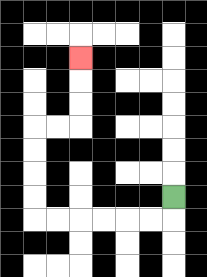{'start': '[7, 8]', 'end': '[3, 2]', 'path_directions': 'D,L,L,L,L,L,L,U,U,U,U,R,R,U,U,U', 'path_coordinates': '[[7, 8], [7, 9], [6, 9], [5, 9], [4, 9], [3, 9], [2, 9], [1, 9], [1, 8], [1, 7], [1, 6], [1, 5], [2, 5], [3, 5], [3, 4], [3, 3], [3, 2]]'}